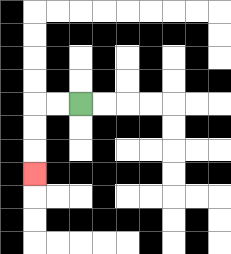{'start': '[3, 4]', 'end': '[1, 7]', 'path_directions': 'L,L,D,D,D', 'path_coordinates': '[[3, 4], [2, 4], [1, 4], [1, 5], [1, 6], [1, 7]]'}